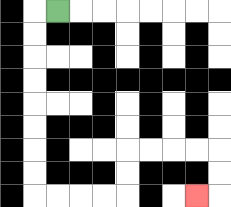{'start': '[2, 0]', 'end': '[8, 8]', 'path_directions': 'L,D,D,D,D,D,D,D,D,R,R,R,R,U,U,R,R,R,R,D,D,L', 'path_coordinates': '[[2, 0], [1, 0], [1, 1], [1, 2], [1, 3], [1, 4], [1, 5], [1, 6], [1, 7], [1, 8], [2, 8], [3, 8], [4, 8], [5, 8], [5, 7], [5, 6], [6, 6], [7, 6], [8, 6], [9, 6], [9, 7], [9, 8], [8, 8]]'}